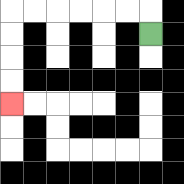{'start': '[6, 1]', 'end': '[0, 4]', 'path_directions': 'U,L,L,L,L,L,L,D,D,D,D', 'path_coordinates': '[[6, 1], [6, 0], [5, 0], [4, 0], [3, 0], [2, 0], [1, 0], [0, 0], [0, 1], [0, 2], [0, 3], [0, 4]]'}